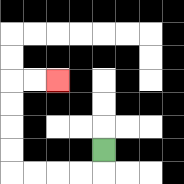{'start': '[4, 6]', 'end': '[2, 3]', 'path_directions': 'D,L,L,L,L,U,U,U,U,R,R', 'path_coordinates': '[[4, 6], [4, 7], [3, 7], [2, 7], [1, 7], [0, 7], [0, 6], [0, 5], [0, 4], [0, 3], [1, 3], [2, 3]]'}